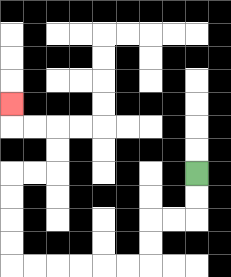{'start': '[8, 7]', 'end': '[0, 4]', 'path_directions': 'D,D,L,L,D,D,L,L,L,L,L,L,U,U,U,U,R,R,U,U,L,L,U', 'path_coordinates': '[[8, 7], [8, 8], [8, 9], [7, 9], [6, 9], [6, 10], [6, 11], [5, 11], [4, 11], [3, 11], [2, 11], [1, 11], [0, 11], [0, 10], [0, 9], [0, 8], [0, 7], [1, 7], [2, 7], [2, 6], [2, 5], [1, 5], [0, 5], [0, 4]]'}